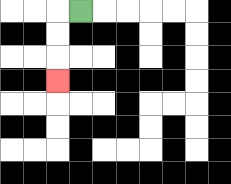{'start': '[3, 0]', 'end': '[2, 3]', 'path_directions': 'L,D,D,D', 'path_coordinates': '[[3, 0], [2, 0], [2, 1], [2, 2], [2, 3]]'}